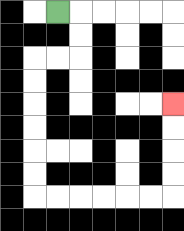{'start': '[2, 0]', 'end': '[7, 4]', 'path_directions': 'R,D,D,L,L,D,D,D,D,D,D,R,R,R,R,R,R,U,U,U,U', 'path_coordinates': '[[2, 0], [3, 0], [3, 1], [3, 2], [2, 2], [1, 2], [1, 3], [1, 4], [1, 5], [1, 6], [1, 7], [1, 8], [2, 8], [3, 8], [4, 8], [5, 8], [6, 8], [7, 8], [7, 7], [7, 6], [7, 5], [7, 4]]'}